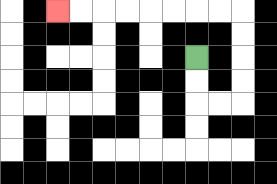{'start': '[8, 2]', 'end': '[2, 0]', 'path_directions': 'D,D,R,R,U,U,U,U,L,L,L,L,L,L,L,L', 'path_coordinates': '[[8, 2], [8, 3], [8, 4], [9, 4], [10, 4], [10, 3], [10, 2], [10, 1], [10, 0], [9, 0], [8, 0], [7, 0], [6, 0], [5, 0], [4, 0], [3, 0], [2, 0]]'}